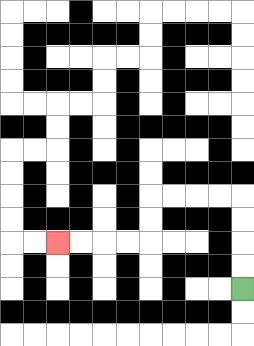{'start': '[10, 12]', 'end': '[2, 10]', 'path_directions': 'U,U,U,U,L,L,L,L,D,D,L,L,L,L', 'path_coordinates': '[[10, 12], [10, 11], [10, 10], [10, 9], [10, 8], [9, 8], [8, 8], [7, 8], [6, 8], [6, 9], [6, 10], [5, 10], [4, 10], [3, 10], [2, 10]]'}